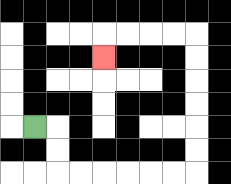{'start': '[1, 5]', 'end': '[4, 2]', 'path_directions': 'R,D,D,R,R,R,R,R,R,U,U,U,U,U,U,L,L,L,L,D', 'path_coordinates': '[[1, 5], [2, 5], [2, 6], [2, 7], [3, 7], [4, 7], [5, 7], [6, 7], [7, 7], [8, 7], [8, 6], [8, 5], [8, 4], [8, 3], [8, 2], [8, 1], [7, 1], [6, 1], [5, 1], [4, 1], [4, 2]]'}